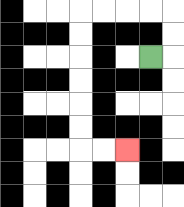{'start': '[6, 2]', 'end': '[5, 6]', 'path_directions': 'R,U,U,L,L,L,L,D,D,D,D,D,D,R,R', 'path_coordinates': '[[6, 2], [7, 2], [7, 1], [7, 0], [6, 0], [5, 0], [4, 0], [3, 0], [3, 1], [3, 2], [3, 3], [3, 4], [3, 5], [3, 6], [4, 6], [5, 6]]'}